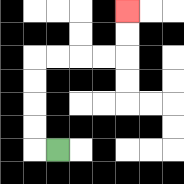{'start': '[2, 6]', 'end': '[5, 0]', 'path_directions': 'L,U,U,U,U,R,R,R,R,U,U', 'path_coordinates': '[[2, 6], [1, 6], [1, 5], [1, 4], [1, 3], [1, 2], [2, 2], [3, 2], [4, 2], [5, 2], [5, 1], [5, 0]]'}